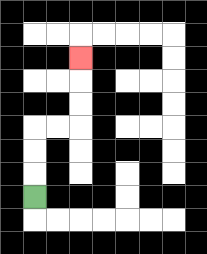{'start': '[1, 8]', 'end': '[3, 2]', 'path_directions': 'U,U,U,R,R,U,U,U', 'path_coordinates': '[[1, 8], [1, 7], [1, 6], [1, 5], [2, 5], [3, 5], [3, 4], [3, 3], [3, 2]]'}